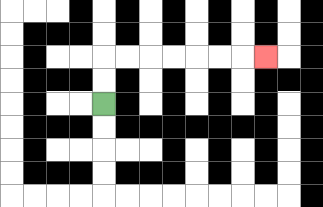{'start': '[4, 4]', 'end': '[11, 2]', 'path_directions': 'U,U,R,R,R,R,R,R,R', 'path_coordinates': '[[4, 4], [4, 3], [4, 2], [5, 2], [6, 2], [7, 2], [8, 2], [9, 2], [10, 2], [11, 2]]'}